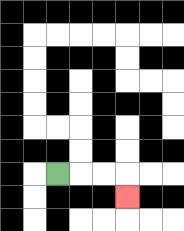{'start': '[2, 7]', 'end': '[5, 8]', 'path_directions': 'R,R,R,D', 'path_coordinates': '[[2, 7], [3, 7], [4, 7], [5, 7], [5, 8]]'}